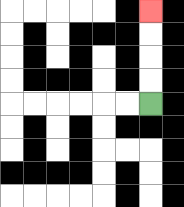{'start': '[6, 4]', 'end': '[6, 0]', 'path_directions': 'U,U,U,U', 'path_coordinates': '[[6, 4], [6, 3], [6, 2], [6, 1], [6, 0]]'}